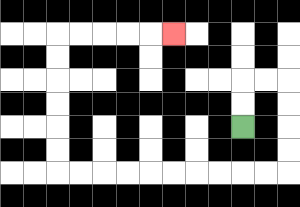{'start': '[10, 5]', 'end': '[7, 1]', 'path_directions': 'U,U,R,R,D,D,D,D,L,L,L,L,L,L,L,L,L,L,U,U,U,U,U,U,R,R,R,R,R', 'path_coordinates': '[[10, 5], [10, 4], [10, 3], [11, 3], [12, 3], [12, 4], [12, 5], [12, 6], [12, 7], [11, 7], [10, 7], [9, 7], [8, 7], [7, 7], [6, 7], [5, 7], [4, 7], [3, 7], [2, 7], [2, 6], [2, 5], [2, 4], [2, 3], [2, 2], [2, 1], [3, 1], [4, 1], [5, 1], [6, 1], [7, 1]]'}